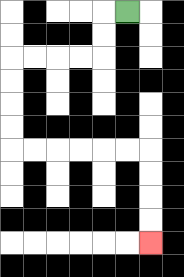{'start': '[5, 0]', 'end': '[6, 10]', 'path_directions': 'L,D,D,L,L,L,L,D,D,D,D,R,R,R,R,R,R,D,D,D,D', 'path_coordinates': '[[5, 0], [4, 0], [4, 1], [4, 2], [3, 2], [2, 2], [1, 2], [0, 2], [0, 3], [0, 4], [0, 5], [0, 6], [1, 6], [2, 6], [3, 6], [4, 6], [5, 6], [6, 6], [6, 7], [6, 8], [6, 9], [6, 10]]'}